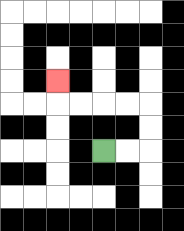{'start': '[4, 6]', 'end': '[2, 3]', 'path_directions': 'R,R,U,U,L,L,L,L,U', 'path_coordinates': '[[4, 6], [5, 6], [6, 6], [6, 5], [6, 4], [5, 4], [4, 4], [3, 4], [2, 4], [2, 3]]'}